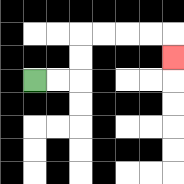{'start': '[1, 3]', 'end': '[7, 2]', 'path_directions': 'R,R,U,U,R,R,R,R,D', 'path_coordinates': '[[1, 3], [2, 3], [3, 3], [3, 2], [3, 1], [4, 1], [5, 1], [6, 1], [7, 1], [7, 2]]'}